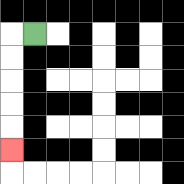{'start': '[1, 1]', 'end': '[0, 6]', 'path_directions': 'L,D,D,D,D,D', 'path_coordinates': '[[1, 1], [0, 1], [0, 2], [0, 3], [0, 4], [0, 5], [0, 6]]'}